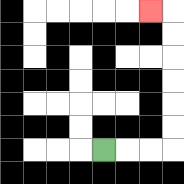{'start': '[4, 6]', 'end': '[6, 0]', 'path_directions': 'R,R,R,U,U,U,U,U,U,L', 'path_coordinates': '[[4, 6], [5, 6], [6, 6], [7, 6], [7, 5], [7, 4], [7, 3], [7, 2], [7, 1], [7, 0], [6, 0]]'}